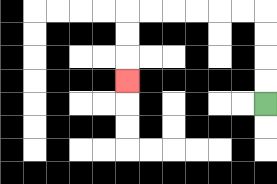{'start': '[11, 4]', 'end': '[5, 3]', 'path_directions': 'U,U,U,U,L,L,L,L,L,L,D,D,D', 'path_coordinates': '[[11, 4], [11, 3], [11, 2], [11, 1], [11, 0], [10, 0], [9, 0], [8, 0], [7, 0], [6, 0], [5, 0], [5, 1], [5, 2], [5, 3]]'}